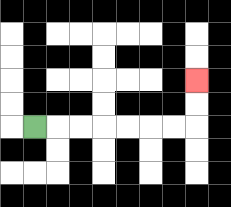{'start': '[1, 5]', 'end': '[8, 3]', 'path_directions': 'R,R,R,R,R,R,R,U,U', 'path_coordinates': '[[1, 5], [2, 5], [3, 5], [4, 5], [5, 5], [6, 5], [7, 5], [8, 5], [8, 4], [8, 3]]'}